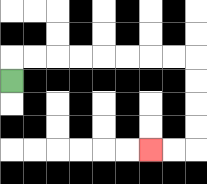{'start': '[0, 3]', 'end': '[6, 6]', 'path_directions': 'U,R,R,R,R,R,R,R,R,D,D,D,D,L,L', 'path_coordinates': '[[0, 3], [0, 2], [1, 2], [2, 2], [3, 2], [4, 2], [5, 2], [6, 2], [7, 2], [8, 2], [8, 3], [8, 4], [8, 5], [8, 6], [7, 6], [6, 6]]'}